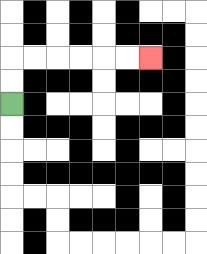{'start': '[0, 4]', 'end': '[6, 2]', 'path_directions': 'U,U,R,R,R,R,R,R', 'path_coordinates': '[[0, 4], [0, 3], [0, 2], [1, 2], [2, 2], [3, 2], [4, 2], [5, 2], [6, 2]]'}